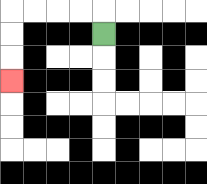{'start': '[4, 1]', 'end': '[0, 3]', 'path_directions': 'U,L,L,L,L,D,D,D', 'path_coordinates': '[[4, 1], [4, 0], [3, 0], [2, 0], [1, 0], [0, 0], [0, 1], [0, 2], [0, 3]]'}